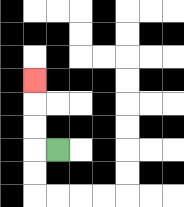{'start': '[2, 6]', 'end': '[1, 3]', 'path_directions': 'L,U,U,U', 'path_coordinates': '[[2, 6], [1, 6], [1, 5], [1, 4], [1, 3]]'}